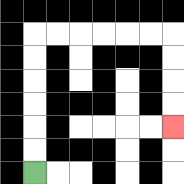{'start': '[1, 7]', 'end': '[7, 5]', 'path_directions': 'U,U,U,U,U,U,R,R,R,R,R,R,D,D,D,D', 'path_coordinates': '[[1, 7], [1, 6], [1, 5], [1, 4], [1, 3], [1, 2], [1, 1], [2, 1], [3, 1], [4, 1], [5, 1], [6, 1], [7, 1], [7, 2], [7, 3], [7, 4], [7, 5]]'}